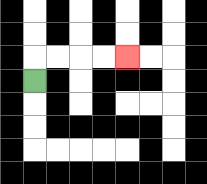{'start': '[1, 3]', 'end': '[5, 2]', 'path_directions': 'U,R,R,R,R', 'path_coordinates': '[[1, 3], [1, 2], [2, 2], [3, 2], [4, 2], [5, 2]]'}